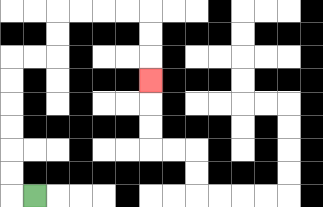{'start': '[1, 8]', 'end': '[6, 3]', 'path_directions': 'L,U,U,U,U,U,U,R,R,U,U,R,R,R,R,D,D,D', 'path_coordinates': '[[1, 8], [0, 8], [0, 7], [0, 6], [0, 5], [0, 4], [0, 3], [0, 2], [1, 2], [2, 2], [2, 1], [2, 0], [3, 0], [4, 0], [5, 0], [6, 0], [6, 1], [6, 2], [6, 3]]'}